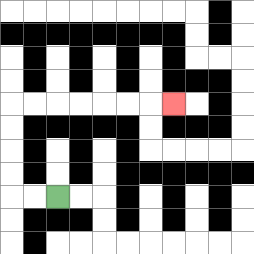{'start': '[2, 8]', 'end': '[7, 4]', 'path_directions': 'L,L,U,U,U,U,R,R,R,R,R,R,R', 'path_coordinates': '[[2, 8], [1, 8], [0, 8], [0, 7], [0, 6], [0, 5], [0, 4], [1, 4], [2, 4], [3, 4], [4, 4], [5, 4], [6, 4], [7, 4]]'}